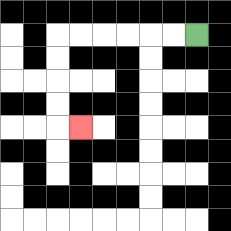{'start': '[8, 1]', 'end': '[3, 5]', 'path_directions': 'L,L,L,L,L,L,D,D,D,D,R', 'path_coordinates': '[[8, 1], [7, 1], [6, 1], [5, 1], [4, 1], [3, 1], [2, 1], [2, 2], [2, 3], [2, 4], [2, 5], [3, 5]]'}